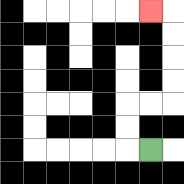{'start': '[6, 6]', 'end': '[6, 0]', 'path_directions': 'L,U,U,R,R,U,U,U,U,L', 'path_coordinates': '[[6, 6], [5, 6], [5, 5], [5, 4], [6, 4], [7, 4], [7, 3], [7, 2], [7, 1], [7, 0], [6, 0]]'}